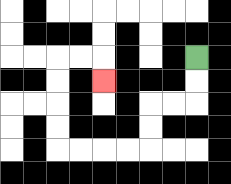{'start': '[8, 2]', 'end': '[4, 3]', 'path_directions': 'D,D,L,L,D,D,L,L,L,L,U,U,U,U,R,R,D', 'path_coordinates': '[[8, 2], [8, 3], [8, 4], [7, 4], [6, 4], [6, 5], [6, 6], [5, 6], [4, 6], [3, 6], [2, 6], [2, 5], [2, 4], [2, 3], [2, 2], [3, 2], [4, 2], [4, 3]]'}